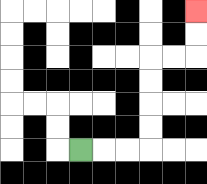{'start': '[3, 6]', 'end': '[8, 0]', 'path_directions': 'R,R,R,U,U,U,U,R,R,U,U', 'path_coordinates': '[[3, 6], [4, 6], [5, 6], [6, 6], [6, 5], [6, 4], [6, 3], [6, 2], [7, 2], [8, 2], [8, 1], [8, 0]]'}